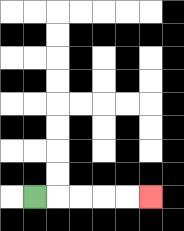{'start': '[1, 8]', 'end': '[6, 8]', 'path_directions': 'R,R,R,R,R', 'path_coordinates': '[[1, 8], [2, 8], [3, 8], [4, 8], [5, 8], [6, 8]]'}